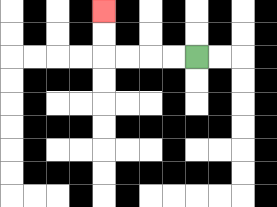{'start': '[8, 2]', 'end': '[4, 0]', 'path_directions': 'L,L,L,L,U,U', 'path_coordinates': '[[8, 2], [7, 2], [6, 2], [5, 2], [4, 2], [4, 1], [4, 0]]'}